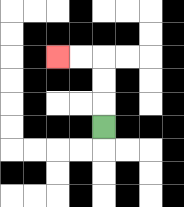{'start': '[4, 5]', 'end': '[2, 2]', 'path_directions': 'U,U,U,L,L', 'path_coordinates': '[[4, 5], [4, 4], [4, 3], [4, 2], [3, 2], [2, 2]]'}